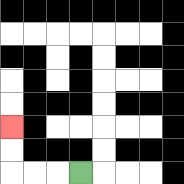{'start': '[3, 7]', 'end': '[0, 5]', 'path_directions': 'L,L,L,U,U', 'path_coordinates': '[[3, 7], [2, 7], [1, 7], [0, 7], [0, 6], [0, 5]]'}